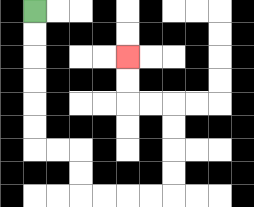{'start': '[1, 0]', 'end': '[5, 2]', 'path_directions': 'D,D,D,D,D,D,R,R,D,D,R,R,R,R,U,U,U,U,L,L,U,U', 'path_coordinates': '[[1, 0], [1, 1], [1, 2], [1, 3], [1, 4], [1, 5], [1, 6], [2, 6], [3, 6], [3, 7], [3, 8], [4, 8], [5, 8], [6, 8], [7, 8], [7, 7], [7, 6], [7, 5], [7, 4], [6, 4], [5, 4], [5, 3], [5, 2]]'}